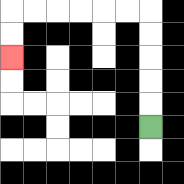{'start': '[6, 5]', 'end': '[0, 2]', 'path_directions': 'U,U,U,U,U,L,L,L,L,L,L,D,D', 'path_coordinates': '[[6, 5], [6, 4], [6, 3], [6, 2], [6, 1], [6, 0], [5, 0], [4, 0], [3, 0], [2, 0], [1, 0], [0, 0], [0, 1], [0, 2]]'}